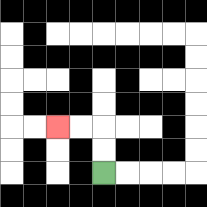{'start': '[4, 7]', 'end': '[2, 5]', 'path_directions': 'U,U,L,L', 'path_coordinates': '[[4, 7], [4, 6], [4, 5], [3, 5], [2, 5]]'}